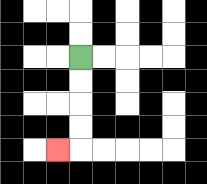{'start': '[3, 2]', 'end': '[2, 6]', 'path_directions': 'D,D,D,D,L', 'path_coordinates': '[[3, 2], [3, 3], [3, 4], [3, 5], [3, 6], [2, 6]]'}